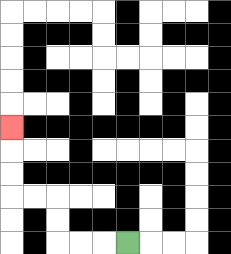{'start': '[5, 10]', 'end': '[0, 5]', 'path_directions': 'L,L,L,U,U,L,L,U,U,U', 'path_coordinates': '[[5, 10], [4, 10], [3, 10], [2, 10], [2, 9], [2, 8], [1, 8], [0, 8], [0, 7], [0, 6], [0, 5]]'}